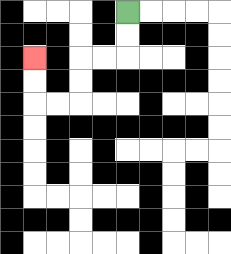{'start': '[5, 0]', 'end': '[1, 2]', 'path_directions': 'D,D,L,L,D,D,L,L,U,U', 'path_coordinates': '[[5, 0], [5, 1], [5, 2], [4, 2], [3, 2], [3, 3], [3, 4], [2, 4], [1, 4], [1, 3], [1, 2]]'}